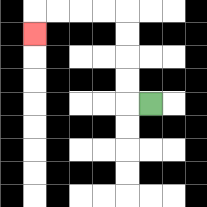{'start': '[6, 4]', 'end': '[1, 1]', 'path_directions': 'L,U,U,U,U,L,L,L,L,D', 'path_coordinates': '[[6, 4], [5, 4], [5, 3], [5, 2], [5, 1], [5, 0], [4, 0], [3, 0], [2, 0], [1, 0], [1, 1]]'}